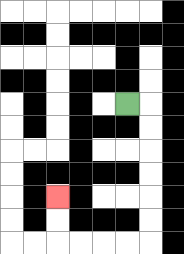{'start': '[5, 4]', 'end': '[2, 8]', 'path_directions': 'R,D,D,D,D,D,D,L,L,L,L,U,U', 'path_coordinates': '[[5, 4], [6, 4], [6, 5], [6, 6], [6, 7], [6, 8], [6, 9], [6, 10], [5, 10], [4, 10], [3, 10], [2, 10], [2, 9], [2, 8]]'}